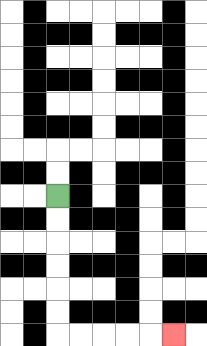{'start': '[2, 8]', 'end': '[7, 14]', 'path_directions': 'D,D,D,D,D,D,R,R,R,R,R', 'path_coordinates': '[[2, 8], [2, 9], [2, 10], [2, 11], [2, 12], [2, 13], [2, 14], [3, 14], [4, 14], [5, 14], [6, 14], [7, 14]]'}